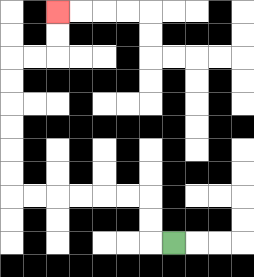{'start': '[7, 10]', 'end': '[2, 0]', 'path_directions': 'L,U,U,L,L,L,L,L,L,U,U,U,U,U,U,R,R,U,U', 'path_coordinates': '[[7, 10], [6, 10], [6, 9], [6, 8], [5, 8], [4, 8], [3, 8], [2, 8], [1, 8], [0, 8], [0, 7], [0, 6], [0, 5], [0, 4], [0, 3], [0, 2], [1, 2], [2, 2], [2, 1], [2, 0]]'}